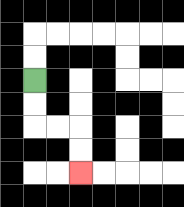{'start': '[1, 3]', 'end': '[3, 7]', 'path_directions': 'D,D,R,R,D,D', 'path_coordinates': '[[1, 3], [1, 4], [1, 5], [2, 5], [3, 5], [3, 6], [3, 7]]'}